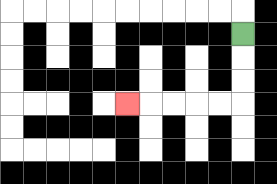{'start': '[10, 1]', 'end': '[5, 4]', 'path_directions': 'D,D,D,L,L,L,L,L', 'path_coordinates': '[[10, 1], [10, 2], [10, 3], [10, 4], [9, 4], [8, 4], [7, 4], [6, 4], [5, 4]]'}